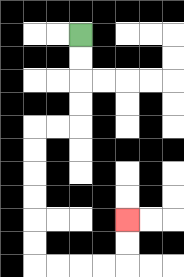{'start': '[3, 1]', 'end': '[5, 9]', 'path_directions': 'D,D,D,D,L,L,D,D,D,D,D,D,R,R,R,R,U,U', 'path_coordinates': '[[3, 1], [3, 2], [3, 3], [3, 4], [3, 5], [2, 5], [1, 5], [1, 6], [1, 7], [1, 8], [1, 9], [1, 10], [1, 11], [2, 11], [3, 11], [4, 11], [5, 11], [5, 10], [5, 9]]'}